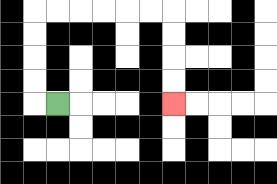{'start': '[2, 4]', 'end': '[7, 4]', 'path_directions': 'L,U,U,U,U,R,R,R,R,R,R,D,D,D,D', 'path_coordinates': '[[2, 4], [1, 4], [1, 3], [1, 2], [1, 1], [1, 0], [2, 0], [3, 0], [4, 0], [5, 0], [6, 0], [7, 0], [7, 1], [7, 2], [7, 3], [7, 4]]'}